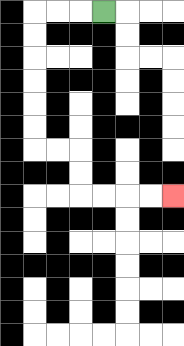{'start': '[4, 0]', 'end': '[7, 8]', 'path_directions': 'L,L,L,D,D,D,D,D,D,R,R,D,D,R,R,R,R', 'path_coordinates': '[[4, 0], [3, 0], [2, 0], [1, 0], [1, 1], [1, 2], [1, 3], [1, 4], [1, 5], [1, 6], [2, 6], [3, 6], [3, 7], [3, 8], [4, 8], [5, 8], [6, 8], [7, 8]]'}